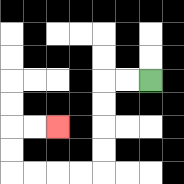{'start': '[6, 3]', 'end': '[2, 5]', 'path_directions': 'L,L,D,D,D,D,L,L,L,L,U,U,R,R', 'path_coordinates': '[[6, 3], [5, 3], [4, 3], [4, 4], [4, 5], [4, 6], [4, 7], [3, 7], [2, 7], [1, 7], [0, 7], [0, 6], [0, 5], [1, 5], [2, 5]]'}